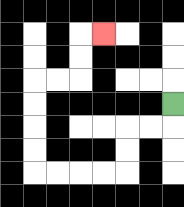{'start': '[7, 4]', 'end': '[4, 1]', 'path_directions': 'D,L,L,D,D,L,L,L,L,U,U,U,U,R,R,U,U,R', 'path_coordinates': '[[7, 4], [7, 5], [6, 5], [5, 5], [5, 6], [5, 7], [4, 7], [3, 7], [2, 7], [1, 7], [1, 6], [1, 5], [1, 4], [1, 3], [2, 3], [3, 3], [3, 2], [3, 1], [4, 1]]'}